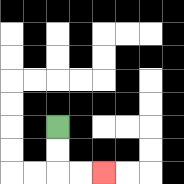{'start': '[2, 5]', 'end': '[4, 7]', 'path_directions': 'D,D,R,R', 'path_coordinates': '[[2, 5], [2, 6], [2, 7], [3, 7], [4, 7]]'}